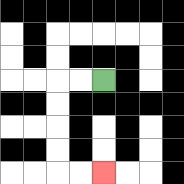{'start': '[4, 3]', 'end': '[4, 7]', 'path_directions': 'L,L,D,D,D,D,R,R', 'path_coordinates': '[[4, 3], [3, 3], [2, 3], [2, 4], [2, 5], [2, 6], [2, 7], [3, 7], [4, 7]]'}